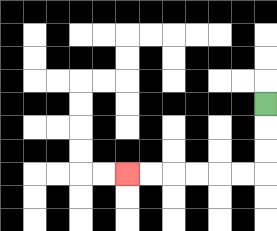{'start': '[11, 4]', 'end': '[5, 7]', 'path_directions': 'D,D,D,L,L,L,L,L,L', 'path_coordinates': '[[11, 4], [11, 5], [11, 6], [11, 7], [10, 7], [9, 7], [8, 7], [7, 7], [6, 7], [5, 7]]'}